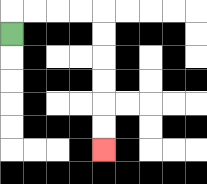{'start': '[0, 1]', 'end': '[4, 6]', 'path_directions': 'U,R,R,R,R,D,D,D,D,D,D', 'path_coordinates': '[[0, 1], [0, 0], [1, 0], [2, 0], [3, 0], [4, 0], [4, 1], [4, 2], [4, 3], [4, 4], [4, 5], [4, 6]]'}